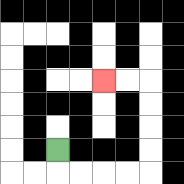{'start': '[2, 6]', 'end': '[4, 3]', 'path_directions': 'D,R,R,R,R,U,U,U,U,L,L', 'path_coordinates': '[[2, 6], [2, 7], [3, 7], [4, 7], [5, 7], [6, 7], [6, 6], [6, 5], [6, 4], [6, 3], [5, 3], [4, 3]]'}